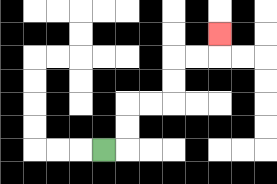{'start': '[4, 6]', 'end': '[9, 1]', 'path_directions': 'R,U,U,R,R,U,U,R,R,U', 'path_coordinates': '[[4, 6], [5, 6], [5, 5], [5, 4], [6, 4], [7, 4], [7, 3], [7, 2], [8, 2], [9, 2], [9, 1]]'}